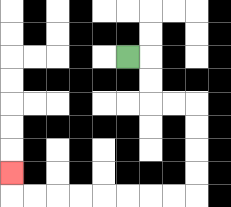{'start': '[5, 2]', 'end': '[0, 7]', 'path_directions': 'R,D,D,R,R,D,D,D,D,L,L,L,L,L,L,L,L,U', 'path_coordinates': '[[5, 2], [6, 2], [6, 3], [6, 4], [7, 4], [8, 4], [8, 5], [8, 6], [8, 7], [8, 8], [7, 8], [6, 8], [5, 8], [4, 8], [3, 8], [2, 8], [1, 8], [0, 8], [0, 7]]'}